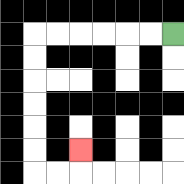{'start': '[7, 1]', 'end': '[3, 6]', 'path_directions': 'L,L,L,L,L,L,D,D,D,D,D,D,R,R,U', 'path_coordinates': '[[7, 1], [6, 1], [5, 1], [4, 1], [3, 1], [2, 1], [1, 1], [1, 2], [1, 3], [1, 4], [1, 5], [1, 6], [1, 7], [2, 7], [3, 7], [3, 6]]'}